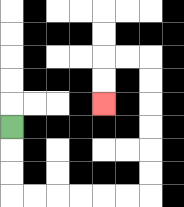{'start': '[0, 5]', 'end': '[4, 4]', 'path_directions': 'D,D,D,R,R,R,R,R,R,U,U,U,U,U,U,L,L,D,D', 'path_coordinates': '[[0, 5], [0, 6], [0, 7], [0, 8], [1, 8], [2, 8], [3, 8], [4, 8], [5, 8], [6, 8], [6, 7], [6, 6], [6, 5], [6, 4], [6, 3], [6, 2], [5, 2], [4, 2], [4, 3], [4, 4]]'}